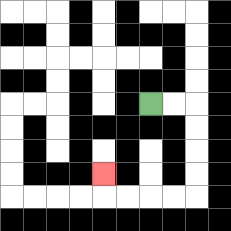{'start': '[6, 4]', 'end': '[4, 7]', 'path_directions': 'R,R,D,D,D,D,L,L,L,L,U', 'path_coordinates': '[[6, 4], [7, 4], [8, 4], [8, 5], [8, 6], [8, 7], [8, 8], [7, 8], [6, 8], [5, 8], [4, 8], [4, 7]]'}